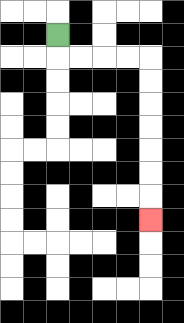{'start': '[2, 1]', 'end': '[6, 9]', 'path_directions': 'D,R,R,R,R,D,D,D,D,D,D,D', 'path_coordinates': '[[2, 1], [2, 2], [3, 2], [4, 2], [5, 2], [6, 2], [6, 3], [6, 4], [6, 5], [6, 6], [6, 7], [6, 8], [6, 9]]'}